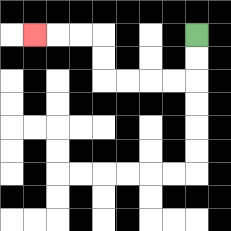{'start': '[8, 1]', 'end': '[1, 1]', 'path_directions': 'D,D,L,L,L,L,U,U,L,L,L', 'path_coordinates': '[[8, 1], [8, 2], [8, 3], [7, 3], [6, 3], [5, 3], [4, 3], [4, 2], [4, 1], [3, 1], [2, 1], [1, 1]]'}